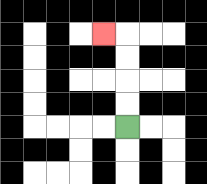{'start': '[5, 5]', 'end': '[4, 1]', 'path_directions': 'U,U,U,U,L', 'path_coordinates': '[[5, 5], [5, 4], [5, 3], [5, 2], [5, 1], [4, 1]]'}